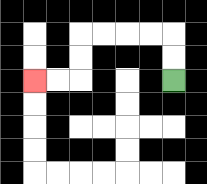{'start': '[7, 3]', 'end': '[1, 3]', 'path_directions': 'U,U,L,L,L,L,D,D,L,L', 'path_coordinates': '[[7, 3], [7, 2], [7, 1], [6, 1], [5, 1], [4, 1], [3, 1], [3, 2], [3, 3], [2, 3], [1, 3]]'}